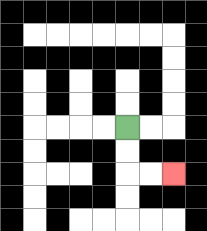{'start': '[5, 5]', 'end': '[7, 7]', 'path_directions': 'D,D,R,R', 'path_coordinates': '[[5, 5], [5, 6], [5, 7], [6, 7], [7, 7]]'}